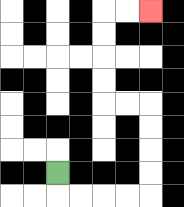{'start': '[2, 7]', 'end': '[6, 0]', 'path_directions': 'D,R,R,R,R,U,U,U,U,L,L,U,U,U,U,R,R', 'path_coordinates': '[[2, 7], [2, 8], [3, 8], [4, 8], [5, 8], [6, 8], [6, 7], [6, 6], [6, 5], [6, 4], [5, 4], [4, 4], [4, 3], [4, 2], [4, 1], [4, 0], [5, 0], [6, 0]]'}